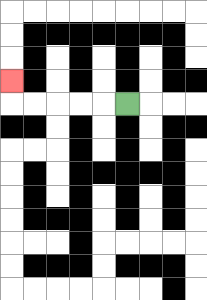{'start': '[5, 4]', 'end': '[0, 3]', 'path_directions': 'L,L,L,L,L,U', 'path_coordinates': '[[5, 4], [4, 4], [3, 4], [2, 4], [1, 4], [0, 4], [0, 3]]'}